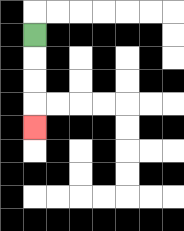{'start': '[1, 1]', 'end': '[1, 5]', 'path_directions': 'D,D,D,D', 'path_coordinates': '[[1, 1], [1, 2], [1, 3], [1, 4], [1, 5]]'}